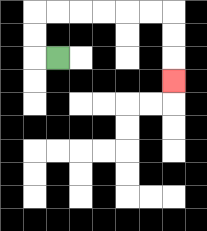{'start': '[2, 2]', 'end': '[7, 3]', 'path_directions': 'L,U,U,R,R,R,R,R,R,D,D,D', 'path_coordinates': '[[2, 2], [1, 2], [1, 1], [1, 0], [2, 0], [3, 0], [4, 0], [5, 0], [6, 0], [7, 0], [7, 1], [7, 2], [7, 3]]'}